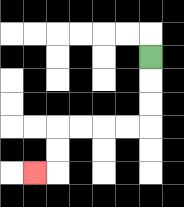{'start': '[6, 2]', 'end': '[1, 7]', 'path_directions': 'D,D,D,L,L,L,L,D,D,L', 'path_coordinates': '[[6, 2], [6, 3], [6, 4], [6, 5], [5, 5], [4, 5], [3, 5], [2, 5], [2, 6], [2, 7], [1, 7]]'}